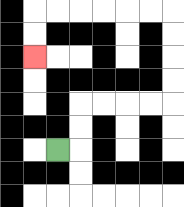{'start': '[2, 6]', 'end': '[1, 2]', 'path_directions': 'R,U,U,R,R,R,R,U,U,U,U,L,L,L,L,L,L,D,D', 'path_coordinates': '[[2, 6], [3, 6], [3, 5], [3, 4], [4, 4], [5, 4], [6, 4], [7, 4], [7, 3], [7, 2], [7, 1], [7, 0], [6, 0], [5, 0], [4, 0], [3, 0], [2, 0], [1, 0], [1, 1], [1, 2]]'}